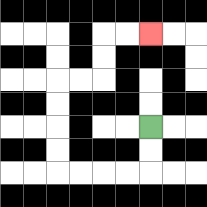{'start': '[6, 5]', 'end': '[6, 1]', 'path_directions': 'D,D,L,L,L,L,U,U,U,U,R,R,U,U,R,R', 'path_coordinates': '[[6, 5], [6, 6], [6, 7], [5, 7], [4, 7], [3, 7], [2, 7], [2, 6], [2, 5], [2, 4], [2, 3], [3, 3], [4, 3], [4, 2], [4, 1], [5, 1], [6, 1]]'}